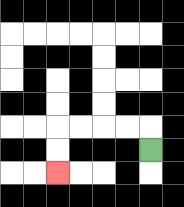{'start': '[6, 6]', 'end': '[2, 7]', 'path_directions': 'U,L,L,L,L,D,D', 'path_coordinates': '[[6, 6], [6, 5], [5, 5], [4, 5], [3, 5], [2, 5], [2, 6], [2, 7]]'}